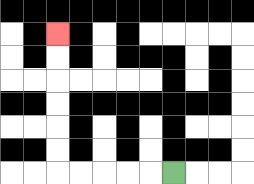{'start': '[7, 7]', 'end': '[2, 1]', 'path_directions': 'L,L,L,L,L,U,U,U,U,U,U', 'path_coordinates': '[[7, 7], [6, 7], [5, 7], [4, 7], [3, 7], [2, 7], [2, 6], [2, 5], [2, 4], [2, 3], [2, 2], [2, 1]]'}